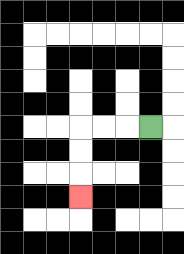{'start': '[6, 5]', 'end': '[3, 8]', 'path_directions': 'L,L,L,D,D,D', 'path_coordinates': '[[6, 5], [5, 5], [4, 5], [3, 5], [3, 6], [3, 7], [3, 8]]'}